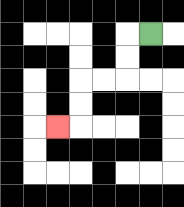{'start': '[6, 1]', 'end': '[2, 5]', 'path_directions': 'L,D,D,L,L,D,D,L', 'path_coordinates': '[[6, 1], [5, 1], [5, 2], [5, 3], [4, 3], [3, 3], [3, 4], [3, 5], [2, 5]]'}